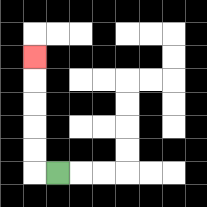{'start': '[2, 7]', 'end': '[1, 2]', 'path_directions': 'L,U,U,U,U,U', 'path_coordinates': '[[2, 7], [1, 7], [1, 6], [1, 5], [1, 4], [1, 3], [1, 2]]'}